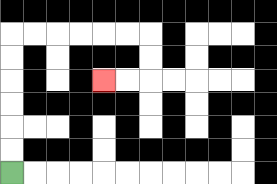{'start': '[0, 7]', 'end': '[4, 3]', 'path_directions': 'U,U,U,U,U,U,R,R,R,R,R,R,D,D,L,L', 'path_coordinates': '[[0, 7], [0, 6], [0, 5], [0, 4], [0, 3], [0, 2], [0, 1], [1, 1], [2, 1], [3, 1], [4, 1], [5, 1], [6, 1], [6, 2], [6, 3], [5, 3], [4, 3]]'}